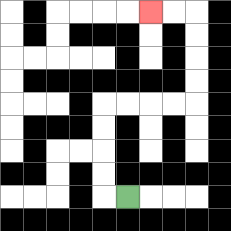{'start': '[5, 8]', 'end': '[6, 0]', 'path_directions': 'L,U,U,U,U,R,R,R,R,U,U,U,U,L,L', 'path_coordinates': '[[5, 8], [4, 8], [4, 7], [4, 6], [4, 5], [4, 4], [5, 4], [6, 4], [7, 4], [8, 4], [8, 3], [8, 2], [8, 1], [8, 0], [7, 0], [6, 0]]'}